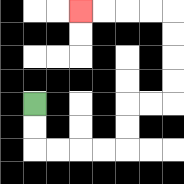{'start': '[1, 4]', 'end': '[3, 0]', 'path_directions': 'D,D,R,R,R,R,U,U,R,R,U,U,U,U,L,L,L,L', 'path_coordinates': '[[1, 4], [1, 5], [1, 6], [2, 6], [3, 6], [4, 6], [5, 6], [5, 5], [5, 4], [6, 4], [7, 4], [7, 3], [7, 2], [7, 1], [7, 0], [6, 0], [5, 0], [4, 0], [3, 0]]'}